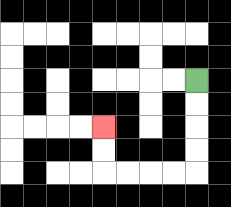{'start': '[8, 3]', 'end': '[4, 5]', 'path_directions': 'D,D,D,D,L,L,L,L,U,U', 'path_coordinates': '[[8, 3], [8, 4], [8, 5], [8, 6], [8, 7], [7, 7], [6, 7], [5, 7], [4, 7], [4, 6], [4, 5]]'}